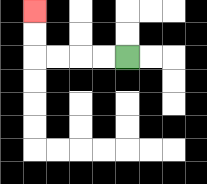{'start': '[5, 2]', 'end': '[1, 0]', 'path_directions': 'L,L,L,L,U,U', 'path_coordinates': '[[5, 2], [4, 2], [3, 2], [2, 2], [1, 2], [1, 1], [1, 0]]'}